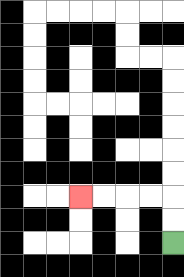{'start': '[7, 10]', 'end': '[3, 8]', 'path_directions': 'U,U,L,L,L,L', 'path_coordinates': '[[7, 10], [7, 9], [7, 8], [6, 8], [5, 8], [4, 8], [3, 8]]'}